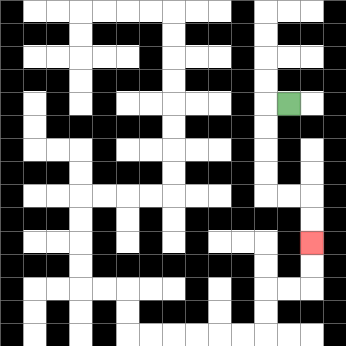{'start': '[12, 4]', 'end': '[13, 10]', 'path_directions': 'L,D,D,D,D,R,R,D,D', 'path_coordinates': '[[12, 4], [11, 4], [11, 5], [11, 6], [11, 7], [11, 8], [12, 8], [13, 8], [13, 9], [13, 10]]'}